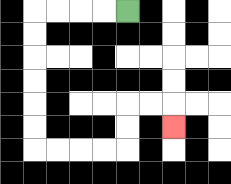{'start': '[5, 0]', 'end': '[7, 5]', 'path_directions': 'L,L,L,L,D,D,D,D,D,D,R,R,R,R,U,U,R,R,D', 'path_coordinates': '[[5, 0], [4, 0], [3, 0], [2, 0], [1, 0], [1, 1], [1, 2], [1, 3], [1, 4], [1, 5], [1, 6], [2, 6], [3, 6], [4, 6], [5, 6], [5, 5], [5, 4], [6, 4], [7, 4], [7, 5]]'}